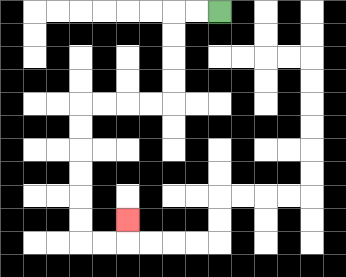{'start': '[9, 0]', 'end': '[5, 9]', 'path_directions': 'L,L,D,D,D,D,L,L,L,L,D,D,D,D,D,D,R,R,U', 'path_coordinates': '[[9, 0], [8, 0], [7, 0], [7, 1], [7, 2], [7, 3], [7, 4], [6, 4], [5, 4], [4, 4], [3, 4], [3, 5], [3, 6], [3, 7], [3, 8], [3, 9], [3, 10], [4, 10], [5, 10], [5, 9]]'}